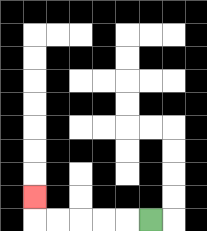{'start': '[6, 9]', 'end': '[1, 8]', 'path_directions': 'L,L,L,L,L,U', 'path_coordinates': '[[6, 9], [5, 9], [4, 9], [3, 9], [2, 9], [1, 9], [1, 8]]'}